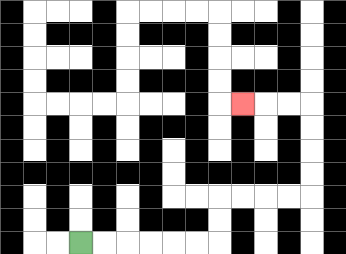{'start': '[3, 10]', 'end': '[10, 4]', 'path_directions': 'R,R,R,R,R,R,U,U,R,R,R,R,U,U,U,U,L,L,L', 'path_coordinates': '[[3, 10], [4, 10], [5, 10], [6, 10], [7, 10], [8, 10], [9, 10], [9, 9], [9, 8], [10, 8], [11, 8], [12, 8], [13, 8], [13, 7], [13, 6], [13, 5], [13, 4], [12, 4], [11, 4], [10, 4]]'}